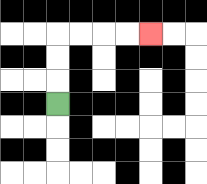{'start': '[2, 4]', 'end': '[6, 1]', 'path_directions': 'U,U,U,R,R,R,R', 'path_coordinates': '[[2, 4], [2, 3], [2, 2], [2, 1], [3, 1], [4, 1], [5, 1], [6, 1]]'}